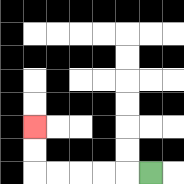{'start': '[6, 7]', 'end': '[1, 5]', 'path_directions': 'L,L,L,L,L,U,U', 'path_coordinates': '[[6, 7], [5, 7], [4, 7], [3, 7], [2, 7], [1, 7], [1, 6], [1, 5]]'}